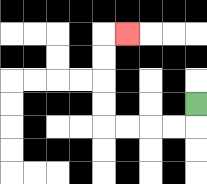{'start': '[8, 4]', 'end': '[5, 1]', 'path_directions': 'D,L,L,L,L,U,U,U,U,R', 'path_coordinates': '[[8, 4], [8, 5], [7, 5], [6, 5], [5, 5], [4, 5], [4, 4], [4, 3], [4, 2], [4, 1], [5, 1]]'}